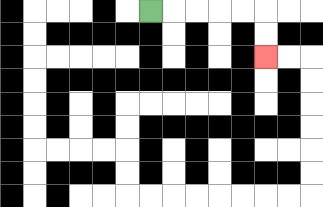{'start': '[6, 0]', 'end': '[11, 2]', 'path_directions': 'R,R,R,R,R,D,D', 'path_coordinates': '[[6, 0], [7, 0], [8, 0], [9, 0], [10, 0], [11, 0], [11, 1], [11, 2]]'}